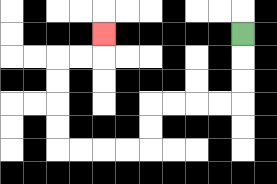{'start': '[10, 1]', 'end': '[4, 1]', 'path_directions': 'D,D,D,L,L,L,L,D,D,L,L,L,L,U,U,U,U,R,R,U', 'path_coordinates': '[[10, 1], [10, 2], [10, 3], [10, 4], [9, 4], [8, 4], [7, 4], [6, 4], [6, 5], [6, 6], [5, 6], [4, 6], [3, 6], [2, 6], [2, 5], [2, 4], [2, 3], [2, 2], [3, 2], [4, 2], [4, 1]]'}